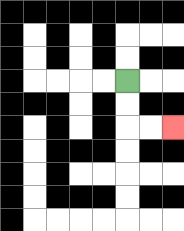{'start': '[5, 3]', 'end': '[7, 5]', 'path_directions': 'D,D,R,R', 'path_coordinates': '[[5, 3], [5, 4], [5, 5], [6, 5], [7, 5]]'}